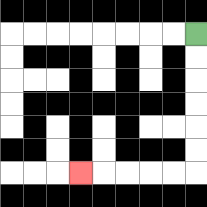{'start': '[8, 1]', 'end': '[3, 7]', 'path_directions': 'D,D,D,D,D,D,L,L,L,L,L', 'path_coordinates': '[[8, 1], [8, 2], [8, 3], [8, 4], [8, 5], [8, 6], [8, 7], [7, 7], [6, 7], [5, 7], [4, 7], [3, 7]]'}